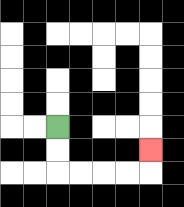{'start': '[2, 5]', 'end': '[6, 6]', 'path_directions': 'D,D,R,R,R,R,U', 'path_coordinates': '[[2, 5], [2, 6], [2, 7], [3, 7], [4, 7], [5, 7], [6, 7], [6, 6]]'}